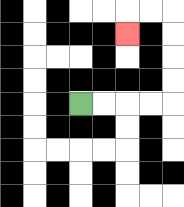{'start': '[3, 4]', 'end': '[5, 1]', 'path_directions': 'R,R,R,R,U,U,U,U,L,L,D', 'path_coordinates': '[[3, 4], [4, 4], [5, 4], [6, 4], [7, 4], [7, 3], [7, 2], [7, 1], [7, 0], [6, 0], [5, 0], [5, 1]]'}